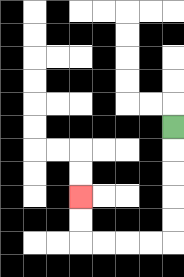{'start': '[7, 5]', 'end': '[3, 8]', 'path_directions': 'D,D,D,D,D,L,L,L,L,U,U', 'path_coordinates': '[[7, 5], [7, 6], [7, 7], [7, 8], [7, 9], [7, 10], [6, 10], [5, 10], [4, 10], [3, 10], [3, 9], [3, 8]]'}